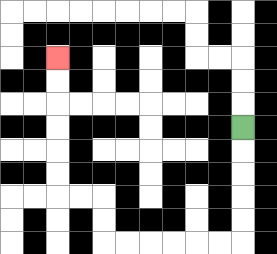{'start': '[10, 5]', 'end': '[2, 2]', 'path_directions': 'D,D,D,D,D,L,L,L,L,L,L,U,U,L,L,U,U,U,U,U,U', 'path_coordinates': '[[10, 5], [10, 6], [10, 7], [10, 8], [10, 9], [10, 10], [9, 10], [8, 10], [7, 10], [6, 10], [5, 10], [4, 10], [4, 9], [4, 8], [3, 8], [2, 8], [2, 7], [2, 6], [2, 5], [2, 4], [2, 3], [2, 2]]'}